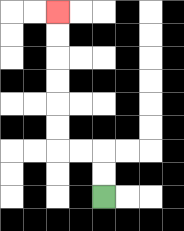{'start': '[4, 8]', 'end': '[2, 0]', 'path_directions': 'U,U,L,L,U,U,U,U,U,U', 'path_coordinates': '[[4, 8], [4, 7], [4, 6], [3, 6], [2, 6], [2, 5], [2, 4], [2, 3], [2, 2], [2, 1], [2, 0]]'}